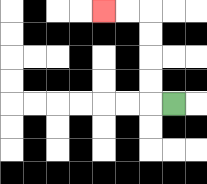{'start': '[7, 4]', 'end': '[4, 0]', 'path_directions': 'L,U,U,U,U,L,L', 'path_coordinates': '[[7, 4], [6, 4], [6, 3], [6, 2], [6, 1], [6, 0], [5, 0], [4, 0]]'}